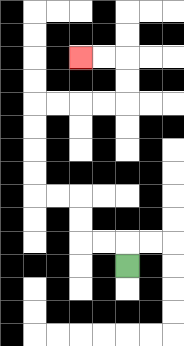{'start': '[5, 11]', 'end': '[3, 2]', 'path_directions': 'U,L,L,U,U,L,L,U,U,U,U,R,R,R,R,U,U,L,L', 'path_coordinates': '[[5, 11], [5, 10], [4, 10], [3, 10], [3, 9], [3, 8], [2, 8], [1, 8], [1, 7], [1, 6], [1, 5], [1, 4], [2, 4], [3, 4], [4, 4], [5, 4], [5, 3], [5, 2], [4, 2], [3, 2]]'}